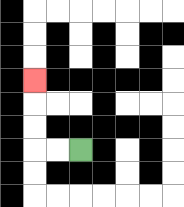{'start': '[3, 6]', 'end': '[1, 3]', 'path_directions': 'L,L,U,U,U', 'path_coordinates': '[[3, 6], [2, 6], [1, 6], [1, 5], [1, 4], [1, 3]]'}